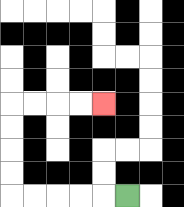{'start': '[5, 8]', 'end': '[4, 4]', 'path_directions': 'L,L,L,L,L,U,U,U,U,R,R,R,R', 'path_coordinates': '[[5, 8], [4, 8], [3, 8], [2, 8], [1, 8], [0, 8], [0, 7], [0, 6], [0, 5], [0, 4], [1, 4], [2, 4], [3, 4], [4, 4]]'}